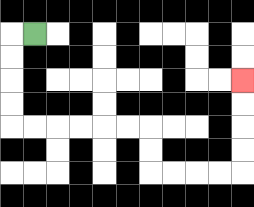{'start': '[1, 1]', 'end': '[10, 3]', 'path_directions': 'L,D,D,D,D,R,R,R,R,R,R,D,D,R,R,R,R,U,U,U,U', 'path_coordinates': '[[1, 1], [0, 1], [0, 2], [0, 3], [0, 4], [0, 5], [1, 5], [2, 5], [3, 5], [4, 5], [5, 5], [6, 5], [6, 6], [6, 7], [7, 7], [8, 7], [9, 7], [10, 7], [10, 6], [10, 5], [10, 4], [10, 3]]'}